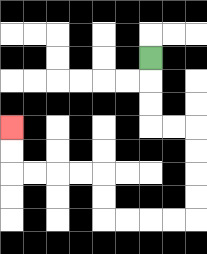{'start': '[6, 2]', 'end': '[0, 5]', 'path_directions': 'D,D,D,R,R,D,D,D,D,L,L,L,L,U,U,L,L,L,L,U,U', 'path_coordinates': '[[6, 2], [6, 3], [6, 4], [6, 5], [7, 5], [8, 5], [8, 6], [8, 7], [8, 8], [8, 9], [7, 9], [6, 9], [5, 9], [4, 9], [4, 8], [4, 7], [3, 7], [2, 7], [1, 7], [0, 7], [0, 6], [0, 5]]'}